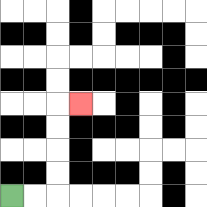{'start': '[0, 8]', 'end': '[3, 4]', 'path_directions': 'R,R,U,U,U,U,R', 'path_coordinates': '[[0, 8], [1, 8], [2, 8], [2, 7], [2, 6], [2, 5], [2, 4], [3, 4]]'}